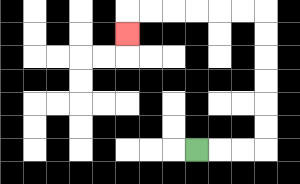{'start': '[8, 6]', 'end': '[5, 1]', 'path_directions': 'R,R,R,U,U,U,U,U,U,L,L,L,L,L,L,D', 'path_coordinates': '[[8, 6], [9, 6], [10, 6], [11, 6], [11, 5], [11, 4], [11, 3], [11, 2], [11, 1], [11, 0], [10, 0], [9, 0], [8, 0], [7, 0], [6, 0], [5, 0], [5, 1]]'}